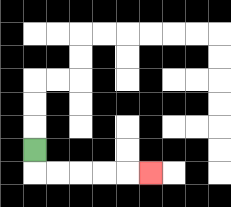{'start': '[1, 6]', 'end': '[6, 7]', 'path_directions': 'D,R,R,R,R,R', 'path_coordinates': '[[1, 6], [1, 7], [2, 7], [3, 7], [4, 7], [5, 7], [6, 7]]'}